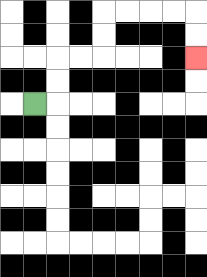{'start': '[1, 4]', 'end': '[8, 2]', 'path_directions': 'R,U,U,R,R,U,U,R,R,R,R,D,D', 'path_coordinates': '[[1, 4], [2, 4], [2, 3], [2, 2], [3, 2], [4, 2], [4, 1], [4, 0], [5, 0], [6, 0], [7, 0], [8, 0], [8, 1], [8, 2]]'}